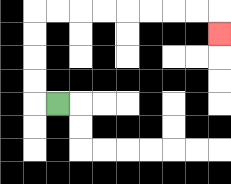{'start': '[2, 4]', 'end': '[9, 1]', 'path_directions': 'L,U,U,U,U,R,R,R,R,R,R,R,R,D', 'path_coordinates': '[[2, 4], [1, 4], [1, 3], [1, 2], [1, 1], [1, 0], [2, 0], [3, 0], [4, 0], [5, 0], [6, 0], [7, 0], [8, 0], [9, 0], [9, 1]]'}